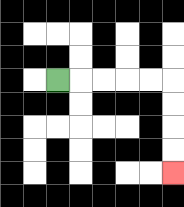{'start': '[2, 3]', 'end': '[7, 7]', 'path_directions': 'R,R,R,R,R,D,D,D,D', 'path_coordinates': '[[2, 3], [3, 3], [4, 3], [5, 3], [6, 3], [7, 3], [7, 4], [7, 5], [7, 6], [7, 7]]'}